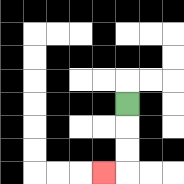{'start': '[5, 4]', 'end': '[4, 7]', 'path_directions': 'D,D,D,L', 'path_coordinates': '[[5, 4], [5, 5], [5, 6], [5, 7], [4, 7]]'}